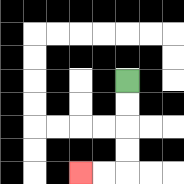{'start': '[5, 3]', 'end': '[3, 7]', 'path_directions': 'D,D,D,D,L,L', 'path_coordinates': '[[5, 3], [5, 4], [5, 5], [5, 6], [5, 7], [4, 7], [3, 7]]'}